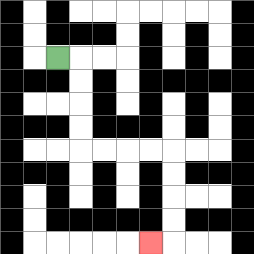{'start': '[2, 2]', 'end': '[6, 10]', 'path_directions': 'R,D,D,D,D,R,R,R,R,D,D,D,D,L', 'path_coordinates': '[[2, 2], [3, 2], [3, 3], [3, 4], [3, 5], [3, 6], [4, 6], [5, 6], [6, 6], [7, 6], [7, 7], [7, 8], [7, 9], [7, 10], [6, 10]]'}